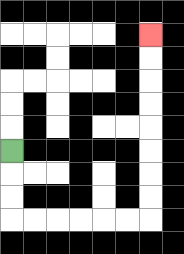{'start': '[0, 6]', 'end': '[6, 1]', 'path_directions': 'D,D,D,R,R,R,R,R,R,U,U,U,U,U,U,U,U', 'path_coordinates': '[[0, 6], [0, 7], [0, 8], [0, 9], [1, 9], [2, 9], [3, 9], [4, 9], [5, 9], [6, 9], [6, 8], [6, 7], [6, 6], [6, 5], [6, 4], [6, 3], [6, 2], [6, 1]]'}